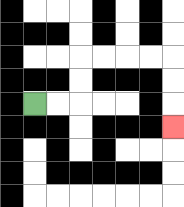{'start': '[1, 4]', 'end': '[7, 5]', 'path_directions': 'R,R,U,U,R,R,R,R,D,D,D', 'path_coordinates': '[[1, 4], [2, 4], [3, 4], [3, 3], [3, 2], [4, 2], [5, 2], [6, 2], [7, 2], [7, 3], [7, 4], [7, 5]]'}